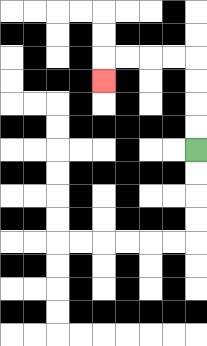{'start': '[8, 6]', 'end': '[4, 3]', 'path_directions': 'U,U,U,U,L,L,L,L,D', 'path_coordinates': '[[8, 6], [8, 5], [8, 4], [8, 3], [8, 2], [7, 2], [6, 2], [5, 2], [4, 2], [4, 3]]'}